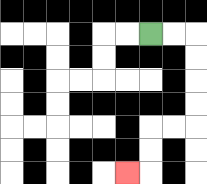{'start': '[6, 1]', 'end': '[5, 7]', 'path_directions': 'R,R,D,D,D,D,L,L,D,D,L', 'path_coordinates': '[[6, 1], [7, 1], [8, 1], [8, 2], [8, 3], [8, 4], [8, 5], [7, 5], [6, 5], [6, 6], [6, 7], [5, 7]]'}